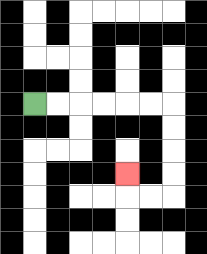{'start': '[1, 4]', 'end': '[5, 7]', 'path_directions': 'R,R,R,R,R,R,D,D,D,D,L,L,U', 'path_coordinates': '[[1, 4], [2, 4], [3, 4], [4, 4], [5, 4], [6, 4], [7, 4], [7, 5], [7, 6], [7, 7], [7, 8], [6, 8], [5, 8], [5, 7]]'}